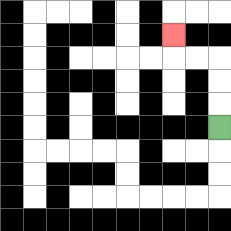{'start': '[9, 5]', 'end': '[7, 1]', 'path_directions': 'U,U,U,L,L,U', 'path_coordinates': '[[9, 5], [9, 4], [9, 3], [9, 2], [8, 2], [7, 2], [7, 1]]'}